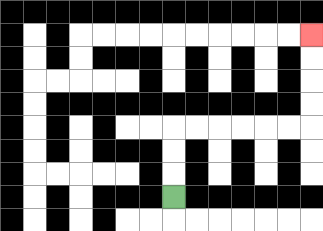{'start': '[7, 8]', 'end': '[13, 1]', 'path_directions': 'U,U,U,R,R,R,R,R,R,U,U,U,U', 'path_coordinates': '[[7, 8], [7, 7], [7, 6], [7, 5], [8, 5], [9, 5], [10, 5], [11, 5], [12, 5], [13, 5], [13, 4], [13, 3], [13, 2], [13, 1]]'}